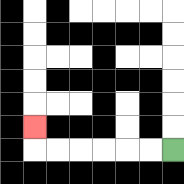{'start': '[7, 6]', 'end': '[1, 5]', 'path_directions': 'L,L,L,L,L,L,U', 'path_coordinates': '[[7, 6], [6, 6], [5, 6], [4, 6], [3, 6], [2, 6], [1, 6], [1, 5]]'}